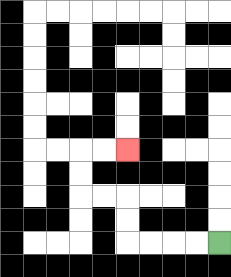{'start': '[9, 10]', 'end': '[5, 6]', 'path_directions': 'L,L,L,L,U,U,L,L,U,U,R,R', 'path_coordinates': '[[9, 10], [8, 10], [7, 10], [6, 10], [5, 10], [5, 9], [5, 8], [4, 8], [3, 8], [3, 7], [3, 6], [4, 6], [5, 6]]'}